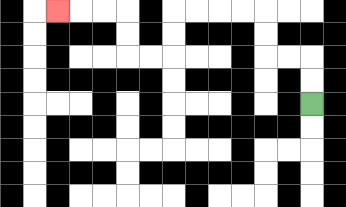{'start': '[13, 4]', 'end': '[2, 0]', 'path_directions': 'U,U,L,L,U,U,L,L,L,L,D,D,L,L,U,U,L,L,L', 'path_coordinates': '[[13, 4], [13, 3], [13, 2], [12, 2], [11, 2], [11, 1], [11, 0], [10, 0], [9, 0], [8, 0], [7, 0], [7, 1], [7, 2], [6, 2], [5, 2], [5, 1], [5, 0], [4, 0], [3, 0], [2, 0]]'}